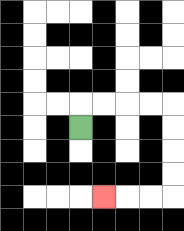{'start': '[3, 5]', 'end': '[4, 8]', 'path_directions': 'U,R,R,R,R,D,D,D,D,L,L,L', 'path_coordinates': '[[3, 5], [3, 4], [4, 4], [5, 4], [6, 4], [7, 4], [7, 5], [7, 6], [7, 7], [7, 8], [6, 8], [5, 8], [4, 8]]'}